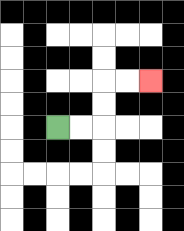{'start': '[2, 5]', 'end': '[6, 3]', 'path_directions': 'R,R,U,U,R,R', 'path_coordinates': '[[2, 5], [3, 5], [4, 5], [4, 4], [4, 3], [5, 3], [6, 3]]'}